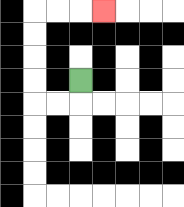{'start': '[3, 3]', 'end': '[4, 0]', 'path_directions': 'D,L,L,U,U,U,U,R,R,R', 'path_coordinates': '[[3, 3], [3, 4], [2, 4], [1, 4], [1, 3], [1, 2], [1, 1], [1, 0], [2, 0], [3, 0], [4, 0]]'}